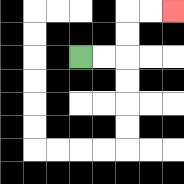{'start': '[3, 2]', 'end': '[7, 0]', 'path_directions': 'R,R,U,U,R,R', 'path_coordinates': '[[3, 2], [4, 2], [5, 2], [5, 1], [5, 0], [6, 0], [7, 0]]'}